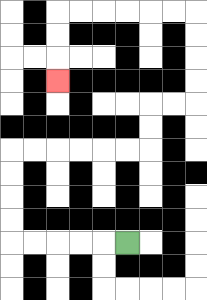{'start': '[5, 10]', 'end': '[2, 3]', 'path_directions': 'L,L,L,L,L,U,U,U,U,R,R,R,R,R,R,U,U,R,R,U,U,U,U,L,L,L,L,L,L,D,D,D', 'path_coordinates': '[[5, 10], [4, 10], [3, 10], [2, 10], [1, 10], [0, 10], [0, 9], [0, 8], [0, 7], [0, 6], [1, 6], [2, 6], [3, 6], [4, 6], [5, 6], [6, 6], [6, 5], [6, 4], [7, 4], [8, 4], [8, 3], [8, 2], [8, 1], [8, 0], [7, 0], [6, 0], [5, 0], [4, 0], [3, 0], [2, 0], [2, 1], [2, 2], [2, 3]]'}